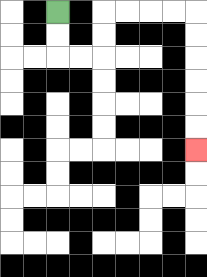{'start': '[2, 0]', 'end': '[8, 6]', 'path_directions': 'D,D,R,R,U,U,R,R,R,R,D,D,D,D,D,D', 'path_coordinates': '[[2, 0], [2, 1], [2, 2], [3, 2], [4, 2], [4, 1], [4, 0], [5, 0], [6, 0], [7, 0], [8, 0], [8, 1], [8, 2], [8, 3], [8, 4], [8, 5], [8, 6]]'}